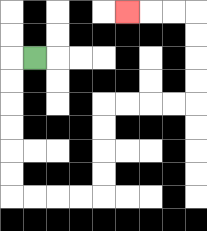{'start': '[1, 2]', 'end': '[5, 0]', 'path_directions': 'L,D,D,D,D,D,D,R,R,R,R,U,U,U,U,R,R,R,R,U,U,U,U,L,L,L', 'path_coordinates': '[[1, 2], [0, 2], [0, 3], [0, 4], [0, 5], [0, 6], [0, 7], [0, 8], [1, 8], [2, 8], [3, 8], [4, 8], [4, 7], [4, 6], [4, 5], [4, 4], [5, 4], [6, 4], [7, 4], [8, 4], [8, 3], [8, 2], [8, 1], [8, 0], [7, 0], [6, 0], [5, 0]]'}